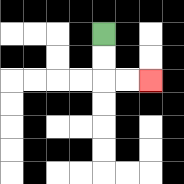{'start': '[4, 1]', 'end': '[6, 3]', 'path_directions': 'D,D,R,R', 'path_coordinates': '[[4, 1], [4, 2], [4, 3], [5, 3], [6, 3]]'}